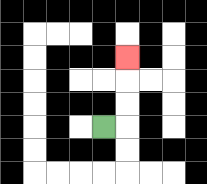{'start': '[4, 5]', 'end': '[5, 2]', 'path_directions': 'R,U,U,U', 'path_coordinates': '[[4, 5], [5, 5], [5, 4], [5, 3], [5, 2]]'}